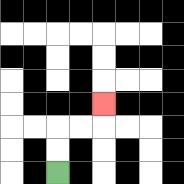{'start': '[2, 7]', 'end': '[4, 4]', 'path_directions': 'U,U,R,R,U', 'path_coordinates': '[[2, 7], [2, 6], [2, 5], [3, 5], [4, 5], [4, 4]]'}